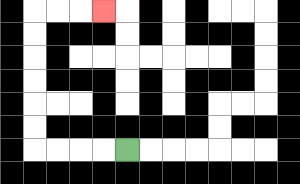{'start': '[5, 6]', 'end': '[4, 0]', 'path_directions': 'L,L,L,L,U,U,U,U,U,U,R,R,R', 'path_coordinates': '[[5, 6], [4, 6], [3, 6], [2, 6], [1, 6], [1, 5], [1, 4], [1, 3], [1, 2], [1, 1], [1, 0], [2, 0], [3, 0], [4, 0]]'}